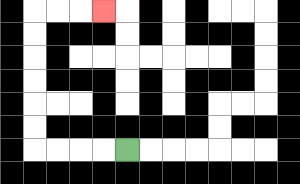{'start': '[5, 6]', 'end': '[4, 0]', 'path_directions': 'L,L,L,L,U,U,U,U,U,U,R,R,R', 'path_coordinates': '[[5, 6], [4, 6], [3, 6], [2, 6], [1, 6], [1, 5], [1, 4], [1, 3], [1, 2], [1, 1], [1, 0], [2, 0], [3, 0], [4, 0]]'}